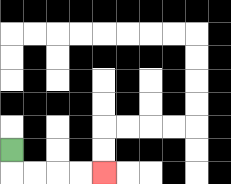{'start': '[0, 6]', 'end': '[4, 7]', 'path_directions': 'D,R,R,R,R', 'path_coordinates': '[[0, 6], [0, 7], [1, 7], [2, 7], [3, 7], [4, 7]]'}